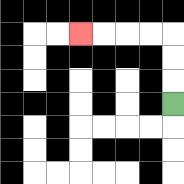{'start': '[7, 4]', 'end': '[3, 1]', 'path_directions': 'U,U,U,L,L,L,L', 'path_coordinates': '[[7, 4], [7, 3], [7, 2], [7, 1], [6, 1], [5, 1], [4, 1], [3, 1]]'}